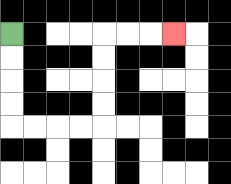{'start': '[0, 1]', 'end': '[7, 1]', 'path_directions': 'D,D,D,D,R,R,R,R,U,U,U,U,R,R,R', 'path_coordinates': '[[0, 1], [0, 2], [0, 3], [0, 4], [0, 5], [1, 5], [2, 5], [3, 5], [4, 5], [4, 4], [4, 3], [4, 2], [4, 1], [5, 1], [6, 1], [7, 1]]'}